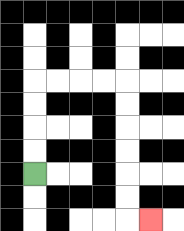{'start': '[1, 7]', 'end': '[6, 9]', 'path_directions': 'U,U,U,U,R,R,R,R,D,D,D,D,D,D,R', 'path_coordinates': '[[1, 7], [1, 6], [1, 5], [1, 4], [1, 3], [2, 3], [3, 3], [4, 3], [5, 3], [5, 4], [5, 5], [5, 6], [5, 7], [5, 8], [5, 9], [6, 9]]'}